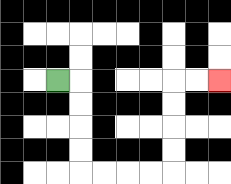{'start': '[2, 3]', 'end': '[9, 3]', 'path_directions': 'R,D,D,D,D,R,R,R,R,U,U,U,U,R,R', 'path_coordinates': '[[2, 3], [3, 3], [3, 4], [3, 5], [3, 6], [3, 7], [4, 7], [5, 7], [6, 7], [7, 7], [7, 6], [7, 5], [7, 4], [7, 3], [8, 3], [9, 3]]'}